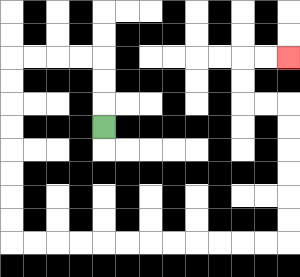{'start': '[4, 5]', 'end': '[12, 2]', 'path_directions': 'U,U,U,L,L,L,L,D,D,D,D,D,D,D,D,R,R,R,R,R,R,R,R,R,R,R,R,U,U,U,U,U,U,L,L,U,U,R,R', 'path_coordinates': '[[4, 5], [4, 4], [4, 3], [4, 2], [3, 2], [2, 2], [1, 2], [0, 2], [0, 3], [0, 4], [0, 5], [0, 6], [0, 7], [0, 8], [0, 9], [0, 10], [1, 10], [2, 10], [3, 10], [4, 10], [5, 10], [6, 10], [7, 10], [8, 10], [9, 10], [10, 10], [11, 10], [12, 10], [12, 9], [12, 8], [12, 7], [12, 6], [12, 5], [12, 4], [11, 4], [10, 4], [10, 3], [10, 2], [11, 2], [12, 2]]'}